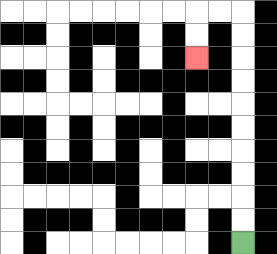{'start': '[10, 10]', 'end': '[8, 2]', 'path_directions': 'U,U,U,U,U,U,U,U,U,U,L,L,D,D', 'path_coordinates': '[[10, 10], [10, 9], [10, 8], [10, 7], [10, 6], [10, 5], [10, 4], [10, 3], [10, 2], [10, 1], [10, 0], [9, 0], [8, 0], [8, 1], [8, 2]]'}